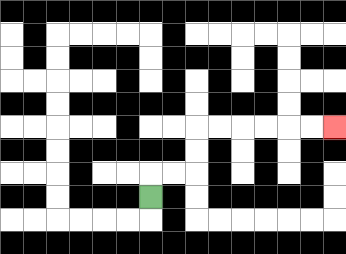{'start': '[6, 8]', 'end': '[14, 5]', 'path_directions': 'U,R,R,U,U,R,R,R,R,R,R', 'path_coordinates': '[[6, 8], [6, 7], [7, 7], [8, 7], [8, 6], [8, 5], [9, 5], [10, 5], [11, 5], [12, 5], [13, 5], [14, 5]]'}